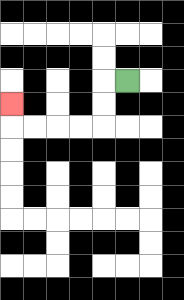{'start': '[5, 3]', 'end': '[0, 4]', 'path_directions': 'L,D,D,L,L,L,L,U', 'path_coordinates': '[[5, 3], [4, 3], [4, 4], [4, 5], [3, 5], [2, 5], [1, 5], [0, 5], [0, 4]]'}